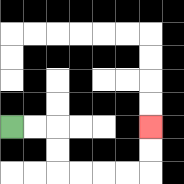{'start': '[0, 5]', 'end': '[6, 5]', 'path_directions': 'R,R,D,D,R,R,R,R,U,U', 'path_coordinates': '[[0, 5], [1, 5], [2, 5], [2, 6], [2, 7], [3, 7], [4, 7], [5, 7], [6, 7], [6, 6], [6, 5]]'}